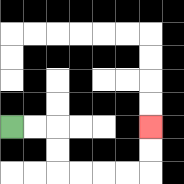{'start': '[0, 5]', 'end': '[6, 5]', 'path_directions': 'R,R,D,D,R,R,R,R,U,U', 'path_coordinates': '[[0, 5], [1, 5], [2, 5], [2, 6], [2, 7], [3, 7], [4, 7], [5, 7], [6, 7], [6, 6], [6, 5]]'}